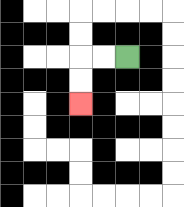{'start': '[5, 2]', 'end': '[3, 4]', 'path_directions': 'L,L,D,D', 'path_coordinates': '[[5, 2], [4, 2], [3, 2], [3, 3], [3, 4]]'}